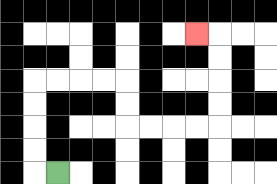{'start': '[2, 7]', 'end': '[8, 1]', 'path_directions': 'L,U,U,U,U,R,R,R,R,D,D,R,R,R,R,U,U,U,U,L', 'path_coordinates': '[[2, 7], [1, 7], [1, 6], [1, 5], [1, 4], [1, 3], [2, 3], [3, 3], [4, 3], [5, 3], [5, 4], [5, 5], [6, 5], [7, 5], [8, 5], [9, 5], [9, 4], [9, 3], [9, 2], [9, 1], [8, 1]]'}